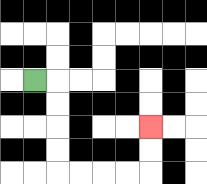{'start': '[1, 3]', 'end': '[6, 5]', 'path_directions': 'R,D,D,D,D,R,R,R,R,U,U', 'path_coordinates': '[[1, 3], [2, 3], [2, 4], [2, 5], [2, 6], [2, 7], [3, 7], [4, 7], [5, 7], [6, 7], [6, 6], [6, 5]]'}